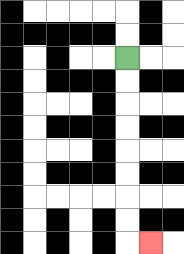{'start': '[5, 2]', 'end': '[6, 10]', 'path_directions': 'D,D,D,D,D,D,D,D,R', 'path_coordinates': '[[5, 2], [5, 3], [5, 4], [5, 5], [5, 6], [5, 7], [5, 8], [5, 9], [5, 10], [6, 10]]'}